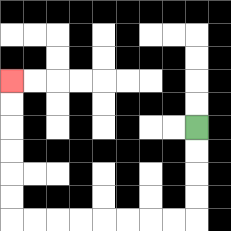{'start': '[8, 5]', 'end': '[0, 3]', 'path_directions': 'D,D,D,D,L,L,L,L,L,L,L,L,U,U,U,U,U,U', 'path_coordinates': '[[8, 5], [8, 6], [8, 7], [8, 8], [8, 9], [7, 9], [6, 9], [5, 9], [4, 9], [3, 9], [2, 9], [1, 9], [0, 9], [0, 8], [0, 7], [0, 6], [0, 5], [0, 4], [0, 3]]'}